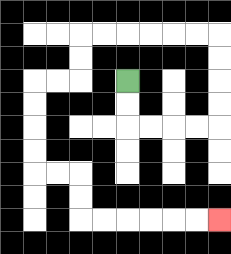{'start': '[5, 3]', 'end': '[9, 9]', 'path_directions': 'D,D,R,R,R,R,U,U,U,U,L,L,L,L,L,L,D,D,L,L,D,D,D,D,R,R,D,D,R,R,R,R,R,R', 'path_coordinates': '[[5, 3], [5, 4], [5, 5], [6, 5], [7, 5], [8, 5], [9, 5], [9, 4], [9, 3], [9, 2], [9, 1], [8, 1], [7, 1], [6, 1], [5, 1], [4, 1], [3, 1], [3, 2], [3, 3], [2, 3], [1, 3], [1, 4], [1, 5], [1, 6], [1, 7], [2, 7], [3, 7], [3, 8], [3, 9], [4, 9], [5, 9], [6, 9], [7, 9], [8, 9], [9, 9]]'}